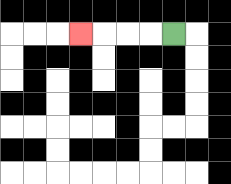{'start': '[7, 1]', 'end': '[3, 1]', 'path_directions': 'L,L,L,L', 'path_coordinates': '[[7, 1], [6, 1], [5, 1], [4, 1], [3, 1]]'}